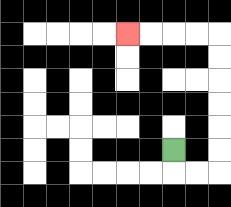{'start': '[7, 6]', 'end': '[5, 1]', 'path_directions': 'D,R,R,U,U,U,U,U,U,L,L,L,L', 'path_coordinates': '[[7, 6], [7, 7], [8, 7], [9, 7], [9, 6], [9, 5], [9, 4], [9, 3], [9, 2], [9, 1], [8, 1], [7, 1], [6, 1], [5, 1]]'}